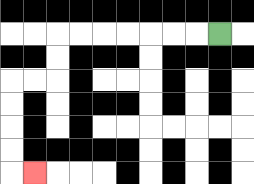{'start': '[9, 1]', 'end': '[1, 7]', 'path_directions': 'L,L,L,L,L,L,L,D,D,L,L,D,D,D,D,R', 'path_coordinates': '[[9, 1], [8, 1], [7, 1], [6, 1], [5, 1], [4, 1], [3, 1], [2, 1], [2, 2], [2, 3], [1, 3], [0, 3], [0, 4], [0, 5], [0, 6], [0, 7], [1, 7]]'}